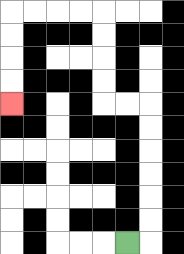{'start': '[5, 10]', 'end': '[0, 4]', 'path_directions': 'R,U,U,U,U,U,U,L,L,U,U,U,U,L,L,L,L,D,D,D,D', 'path_coordinates': '[[5, 10], [6, 10], [6, 9], [6, 8], [6, 7], [6, 6], [6, 5], [6, 4], [5, 4], [4, 4], [4, 3], [4, 2], [4, 1], [4, 0], [3, 0], [2, 0], [1, 0], [0, 0], [0, 1], [0, 2], [0, 3], [0, 4]]'}